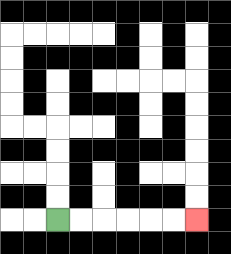{'start': '[2, 9]', 'end': '[8, 9]', 'path_directions': 'R,R,R,R,R,R', 'path_coordinates': '[[2, 9], [3, 9], [4, 9], [5, 9], [6, 9], [7, 9], [8, 9]]'}